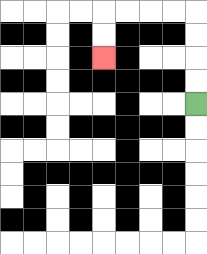{'start': '[8, 4]', 'end': '[4, 2]', 'path_directions': 'U,U,U,U,L,L,L,L,D,D', 'path_coordinates': '[[8, 4], [8, 3], [8, 2], [8, 1], [8, 0], [7, 0], [6, 0], [5, 0], [4, 0], [4, 1], [4, 2]]'}